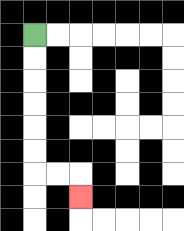{'start': '[1, 1]', 'end': '[3, 8]', 'path_directions': 'D,D,D,D,D,D,R,R,D', 'path_coordinates': '[[1, 1], [1, 2], [1, 3], [1, 4], [1, 5], [1, 6], [1, 7], [2, 7], [3, 7], [3, 8]]'}